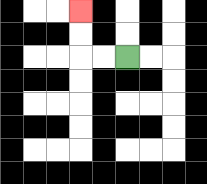{'start': '[5, 2]', 'end': '[3, 0]', 'path_directions': 'L,L,U,U', 'path_coordinates': '[[5, 2], [4, 2], [3, 2], [3, 1], [3, 0]]'}